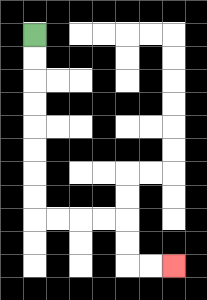{'start': '[1, 1]', 'end': '[7, 11]', 'path_directions': 'D,D,D,D,D,D,D,D,R,R,R,R,D,D,R,R', 'path_coordinates': '[[1, 1], [1, 2], [1, 3], [1, 4], [1, 5], [1, 6], [1, 7], [1, 8], [1, 9], [2, 9], [3, 9], [4, 9], [5, 9], [5, 10], [5, 11], [6, 11], [7, 11]]'}